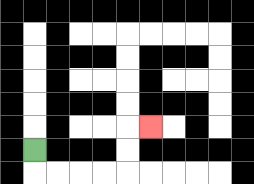{'start': '[1, 6]', 'end': '[6, 5]', 'path_directions': 'D,R,R,R,R,U,U,R', 'path_coordinates': '[[1, 6], [1, 7], [2, 7], [3, 7], [4, 7], [5, 7], [5, 6], [5, 5], [6, 5]]'}